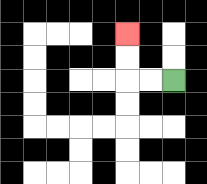{'start': '[7, 3]', 'end': '[5, 1]', 'path_directions': 'L,L,U,U', 'path_coordinates': '[[7, 3], [6, 3], [5, 3], [5, 2], [5, 1]]'}